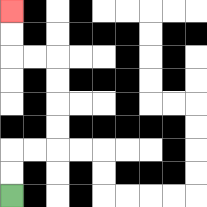{'start': '[0, 8]', 'end': '[0, 0]', 'path_directions': 'U,U,R,R,U,U,U,U,L,L,U,U', 'path_coordinates': '[[0, 8], [0, 7], [0, 6], [1, 6], [2, 6], [2, 5], [2, 4], [2, 3], [2, 2], [1, 2], [0, 2], [0, 1], [0, 0]]'}